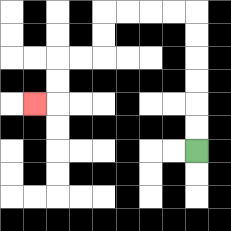{'start': '[8, 6]', 'end': '[1, 4]', 'path_directions': 'U,U,U,U,U,U,L,L,L,L,D,D,L,L,D,D,L', 'path_coordinates': '[[8, 6], [8, 5], [8, 4], [8, 3], [8, 2], [8, 1], [8, 0], [7, 0], [6, 0], [5, 0], [4, 0], [4, 1], [4, 2], [3, 2], [2, 2], [2, 3], [2, 4], [1, 4]]'}